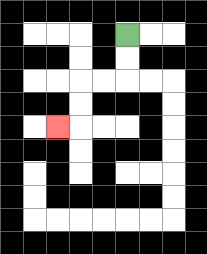{'start': '[5, 1]', 'end': '[2, 5]', 'path_directions': 'D,D,L,L,D,D,L', 'path_coordinates': '[[5, 1], [5, 2], [5, 3], [4, 3], [3, 3], [3, 4], [3, 5], [2, 5]]'}